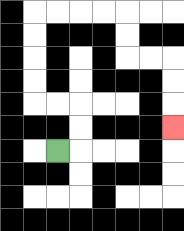{'start': '[2, 6]', 'end': '[7, 5]', 'path_directions': 'R,U,U,L,L,U,U,U,U,R,R,R,R,D,D,R,R,D,D,D', 'path_coordinates': '[[2, 6], [3, 6], [3, 5], [3, 4], [2, 4], [1, 4], [1, 3], [1, 2], [1, 1], [1, 0], [2, 0], [3, 0], [4, 0], [5, 0], [5, 1], [5, 2], [6, 2], [7, 2], [7, 3], [7, 4], [7, 5]]'}